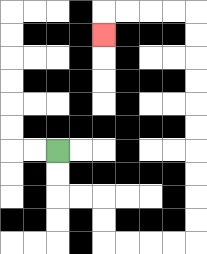{'start': '[2, 6]', 'end': '[4, 1]', 'path_directions': 'D,D,R,R,D,D,R,R,R,R,U,U,U,U,U,U,U,U,U,U,L,L,L,L,D', 'path_coordinates': '[[2, 6], [2, 7], [2, 8], [3, 8], [4, 8], [4, 9], [4, 10], [5, 10], [6, 10], [7, 10], [8, 10], [8, 9], [8, 8], [8, 7], [8, 6], [8, 5], [8, 4], [8, 3], [8, 2], [8, 1], [8, 0], [7, 0], [6, 0], [5, 0], [4, 0], [4, 1]]'}